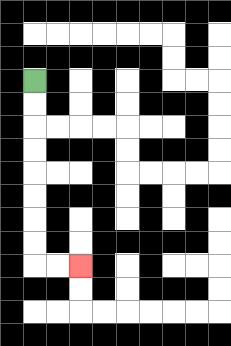{'start': '[1, 3]', 'end': '[3, 11]', 'path_directions': 'D,D,D,D,D,D,D,D,R,R', 'path_coordinates': '[[1, 3], [1, 4], [1, 5], [1, 6], [1, 7], [1, 8], [1, 9], [1, 10], [1, 11], [2, 11], [3, 11]]'}